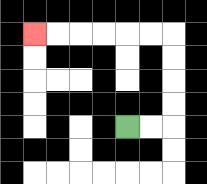{'start': '[5, 5]', 'end': '[1, 1]', 'path_directions': 'R,R,U,U,U,U,L,L,L,L,L,L', 'path_coordinates': '[[5, 5], [6, 5], [7, 5], [7, 4], [7, 3], [7, 2], [7, 1], [6, 1], [5, 1], [4, 1], [3, 1], [2, 1], [1, 1]]'}